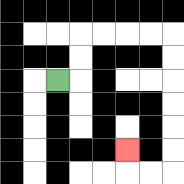{'start': '[2, 3]', 'end': '[5, 6]', 'path_directions': 'R,U,U,R,R,R,R,D,D,D,D,D,D,L,L,U', 'path_coordinates': '[[2, 3], [3, 3], [3, 2], [3, 1], [4, 1], [5, 1], [6, 1], [7, 1], [7, 2], [7, 3], [7, 4], [7, 5], [7, 6], [7, 7], [6, 7], [5, 7], [5, 6]]'}